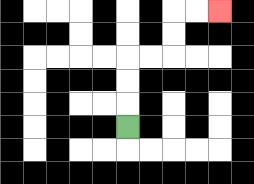{'start': '[5, 5]', 'end': '[9, 0]', 'path_directions': 'U,U,U,R,R,U,U,R,R', 'path_coordinates': '[[5, 5], [5, 4], [5, 3], [5, 2], [6, 2], [7, 2], [7, 1], [7, 0], [8, 0], [9, 0]]'}